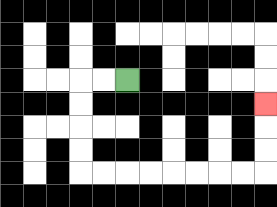{'start': '[5, 3]', 'end': '[11, 4]', 'path_directions': 'L,L,D,D,D,D,R,R,R,R,R,R,R,R,U,U,U', 'path_coordinates': '[[5, 3], [4, 3], [3, 3], [3, 4], [3, 5], [3, 6], [3, 7], [4, 7], [5, 7], [6, 7], [7, 7], [8, 7], [9, 7], [10, 7], [11, 7], [11, 6], [11, 5], [11, 4]]'}